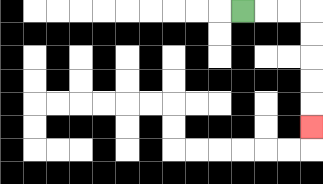{'start': '[10, 0]', 'end': '[13, 5]', 'path_directions': 'R,R,R,D,D,D,D,D', 'path_coordinates': '[[10, 0], [11, 0], [12, 0], [13, 0], [13, 1], [13, 2], [13, 3], [13, 4], [13, 5]]'}